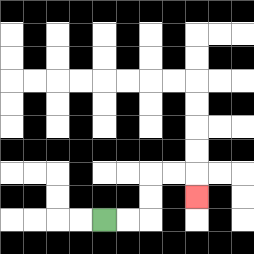{'start': '[4, 9]', 'end': '[8, 8]', 'path_directions': 'R,R,U,U,R,R,D', 'path_coordinates': '[[4, 9], [5, 9], [6, 9], [6, 8], [6, 7], [7, 7], [8, 7], [8, 8]]'}